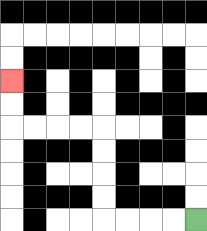{'start': '[8, 9]', 'end': '[0, 3]', 'path_directions': 'L,L,L,L,U,U,U,U,L,L,L,L,U,U', 'path_coordinates': '[[8, 9], [7, 9], [6, 9], [5, 9], [4, 9], [4, 8], [4, 7], [4, 6], [4, 5], [3, 5], [2, 5], [1, 5], [0, 5], [0, 4], [0, 3]]'}